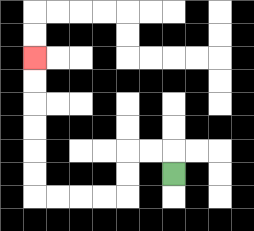{'start': '[7, 7]', 'end': '[1, 2]', 'path_directions': 'U,L,L,D,D,L,L,L,L,U,U,U,U,U,U', 'path_coordinates': '[[7, 7], [7, 6], [6, 6], [5, 6], [5, 7], [5, 8], [4, 8], [3, 8], [2, 8], [1, 8], [1, 7], [1, 6], [1, 5], [1, 4], [1, 3], [1, 2]]'}